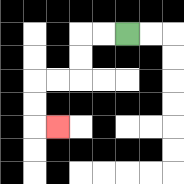{'start': '[5, 1]', 'end': '[2, 5]', 'path_directions': 'L,L,D,D,L,L,D,D,R', 'path_coordinates': '[[5, 1], [4, 1], [3, 1], [3, 2], [3, 3], [2, 3], [1, 3], [1, 4], [1, 5], [2, 5]]'}